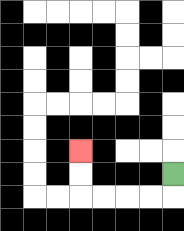{'start': '[7, 7]', 'end': '[3, 6]', 'path_directions': 'D,L,L,L,L,U,U', 'path_coordinates': '[[7, 7], [7, 8], [6, 8], [5, 8], [4, 8], [3, 8], [3, 7], [3, 6]]'}